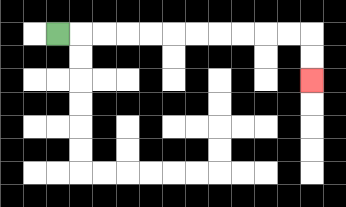{'start': '[2, 1]', 'end': '[13, 3]', 'path_directions': 'R,R,R,R,R,R,R,R,R,R,R,D,D', 'path_coordinates': '[[2, 1], [3, 1], [4, 1], [5, 1], [6, 1], [7, 1], [8, 1], [9, 1], [10, 1], [11, 1], [12, 1], [13, 1], [13, 2], [13, 3]]'}